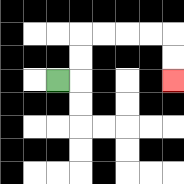{'start': '[2, 3]', 'end': '[7, 3]', 'path_directions': 'R,U,U,R,R,R,R,D,D', 'path_coordinates': '[[2, 3], [3, 3], [3, 2], [3, 1], [4, 1], [5, 1], [6, 1], [7, 1], [7, 2], [7, 3]]'}